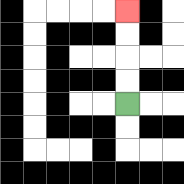{'start': '[5, 4]', 'end': '[5, 0]', 'path_directions': 'U,U,U,U', 'path_coordinates': '[[5, 4], [5, 3], [5, 2], [5, 1], [5, 0]]'}